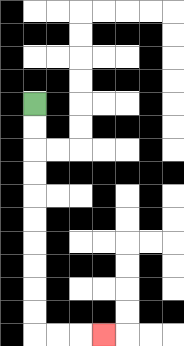{'start': '[1, 4]', 'end': '[4, 14]', 'path_directions': 'D,D,D,D,D,D,D,D,D,D,R,R,R', 'path_coordinates': '[[1, 4], [1, 5], [1, 6], [1, 7], [1, 8], [1, 9], [1, 10], [1, 11], [1, 12], [1, 13], [1, 14], [2, 14], [3, 14], [4, 14]]'}